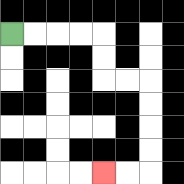{'start': '[0, 1]', 'end': '[4, 7]', 'path_directions': 'R,R,R,R,D,D,R,R,D,D,D,D,L,L', 'path_coordinates': '[[0, 1], [1, 1], [2, 1], [3, 1], [4, 1], [4, 2], [4, 3], [5, 3], [6, 3], [6, 4], [6, 5], [6, 6], [6, 7], [5, 7], [4, 7]]'}